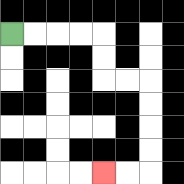{'start': '[0, 1]', 'end': '[4, 7]', 'path_directions': 'R,R,R,R,D,D,R,R,D,D,D,D,L,L', 'path_coordinates': '[[0, 1], [1, 1], [2, 1], [3, 1], [4, 1], [4, 2], [4, 3], [5, 3], [6, 3], [6, 4], [6, 5], [6, 6], [6, 7], [5, 7], [4, 7]]'}